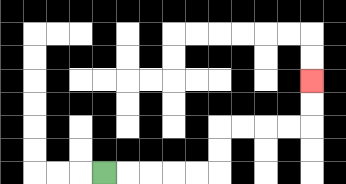{'start': '[4, 7]', 'end': '[13, 3]', 'path_directions': 'R,R,R,R,R,U,U,R,R,R,R,U,U', 'path_coordinates': '[[4, 7], [5, 7], [6, 7], [7, 7], [8, 7], [9, 7], [9, 6], [9, 5], [10, 5], [11, 5], [12, 5], [13, 5], [13, 4], [13, 3]]'}